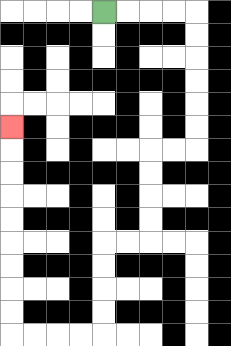{'start': '[4, 0]', 'end': '[0, 5]', 'path_directions': 'R,R,R,R,D,D,D,D,D,D,L,L,D,D,D,D,L,L,D,D,D,D,L,L,L,L,U,U,U,U,U,U,U,U,U', 'path_coordinates': '[[4, 0], [5, 0], [6, 0], [7, 0], [8, 0], [8, 1], [8, 2], [8, 3], [8, 4], [8, 5], [8, 6], [7, 6], [6, 6], [6, 7], [6, 8], [6, 9], [6, 10], [5, 10], [4, 10], [4, 11], [4, 12], [4, 13], [4, 14], [3, 14], [2, 14], [1, 14], [0, 14], [0, 13], [0, 12], [0, 11], [0, 10], [0, 9], [0, 8], [0, 7], [0, 6], [0, 5]]'}